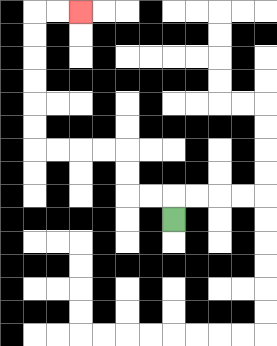{'start': '[7, 9]', 'end': '[3, 0]', 'path_directions': 'U,L,L,U,U,L,L,L,L,U,U,U,U,U,U,R,R', 'path_coordinates': '[[7, 9], [7, 8], [6, 8], [5, 8], [5, 7], [5, 6], [4, 6], [3, 6], [2, 6], [1, 6], [1, 5], [1, 4], [1, 3], [1, 2], [1, 1], [1, 0], [2, 0], [3, 0]]'}